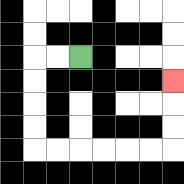{'start': '[3, 2]', 'end': '[7, 3]', 'path_directions': 'L,L,D,D,D,D,R,R,R,R,R,R,U,U,U', 'path_coordinates': '[[3, 2], [2, 2], [1, 2], [1, 3], [1, 4], [1, 5], [1, 6], [2, 6], [3, 6], [4, 6], [5, 6], [6, 6], [7, 6], [7, 5], [7, 4], [7, 3]]'}